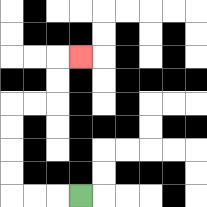{'start': '[3, 8]', 'end': '[3, 2]', 'path_directions': 'L,L,L,U,U,U,U,R,R,U,U,R', 'path_coordinates': '[[3, 8], [2, 8], [1, 8], [0, 8], [0, 7], [0, 6], [0, 5], [0, 4], [1, 4], [2, 4], [2, 3], [2, 2], [3, 2]]'}